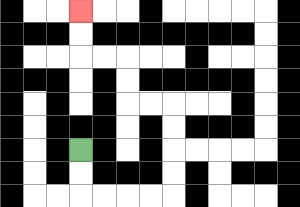{'start': '[3, 6]', 'end': '[3, 0]', 'path_directions': 'D,D,R,R,R,R,U,U,U,U,L,L,U,U,L,L,U,U', 'path_coordinates': '[[3, 6], [3, 7], [3, 8], [4, 8], [5, 8], [6, 8], [7, 8], [7, 7], [7, 6], [7, 5], [7, 4], [6, 4], [5, 4], [5, 3], [5, 2], [4, 2], [3, 2], [3, 1], [3, 0]]'}